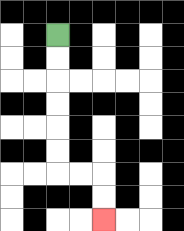{'start': '[2, 1]', 'end': '[4, 9]', 'path_directions': 'D,D,D,D,D,D,R,R,D,D', 'path_coordinates': '[[2, 1], [2, 2], [2, 3], [2, 4], [2, 5], [2, 6], [2, 7], [3, 7], [4, 7], [4, 8], [4, 9]]'}